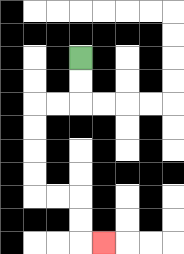{'start': '[3, 2]', 'end': '[4, 10]', 'path_directions': 'D,D,L,L,D,D,D,D,R,R,D,D,R', 'path_coordinates': '[[3, 2], [3, 3], [3, 4], [2, 4], [1, 4], [1, 5], [1, 6], [1, 7], [1, 8], [2, 8], [3, 8], [3, 9], [3, 10], [4, 10]]'}